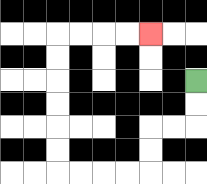{'start': '[8, 3]', 'end': '[6, 1]', 'path_directions': 'D,D,L,L,D,D,L,L,L,L,U,U,U,U,U,U,R,R,R,R', 'path_coordinates': '[[8, 3], [8, 4], [8, 5], [7, 5], [6, 5], [6, 6], [6, 7], [5, 7], [4, 7], [3, 7], [2, 7], [2, 6], [2, 5], [2, 4], [2, 3], [2, 2], [2, 1], [3, 1], [4, 1], [5, 1], [6, 1]]'}